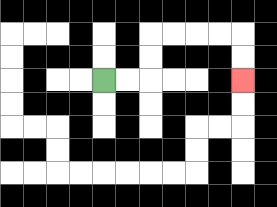{'start': '[4, 3]', 'end': '[10, 3]', 'path_directions': 'R,R,U,U,R,R,R,R,D,D', 'path_coordinates': '[[4, 3], [5, 3], [6, 3], [6, 2], [6, 1], [7, 1], [8, 1], [9, 1], [10, 1], [10, 2], [10, 3]]'}